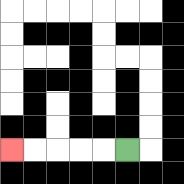{'start': '[5, 6]', 'end': '[0, 6]', 'path_directions': 'L,L,L,L,L', 'path_coordinates': '[[5, 6], [4, 6], [3, 6], [2, 6], [1, 6], [0, 6]]'}